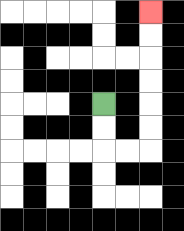{'start': '[4, 4]', 'end': '[6, 0]', 'path_directions': 'D,D,R,R,U,U,U,U,U,U', 'path_coordinates': '[[4, 4], [4, 5], [4, 6], [5, 6], [6, 6], [6, 5], [6, 4], [6, 3], [6, 2], [6, 1], [6, 0]]'}